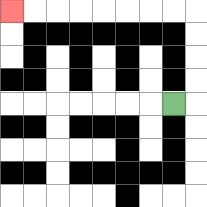{'start': '[7, 4]', 'end': '[0, 0]', 'path_directions': 'R,U,U,U,U,L,L,L,L,L,L,L,L', 'path_coordinates': '[[7, 4], [8, 4], [8, 3], [8, 2], [8, 1], [8, 0], [7, 0], [6, 0], [5, 0], [4, 0], [3, 0], [2, 0], [1, 0], [0, 0]]'}